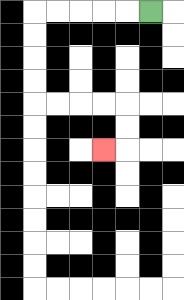{'start': '[6, 0]', 'end': '[4, 6]', 'path_directions': 'L,L,L,L,L,D,D,D,D,R,R,R,R,D,D,L', 'path_coordinates': '[[6, 0], [5, 0], [4, 0], [3, 0], [2, 0], [1, 0], [1, 1], [1, 2], [1, 3], [1, 4], [2, 4], [3, 4], [4, 4], [5, 4], [5, 5], [5, 6], [4, 6]]'}